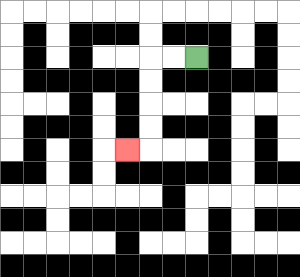{'start': '[8, 2]', 'end': '[5, 6]', 'path_directions': 'L,L,D,D,D,D,L', 'path_coordinates': '[[8, 2], [7, 2], [6, 2], [6, 3], [6, 4], [6, 5], [6, 6], [5, 6]]'}